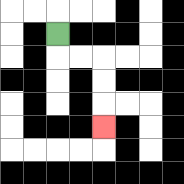{'start': '[2, 1]', 'end': '[4, 5]', 'path_directions': 'D,R,R,D,D,D', 'path_coordinates': '[[2, 1], [2, 2], [3, 2], [4, 2], [4, 3], [4, 4], [4, 5]]'}